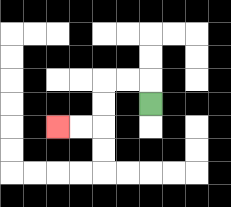{'start': '[6, 4]', 'end': '[2, 5]', 'path_directions': 'U,L,L,D,D,L,L', 'path_coordinates': '[[6, 4], [6, 3], [5, 3], [4, 3], [4, 4], [4, 5], [3, 5], [2, 5]]'}